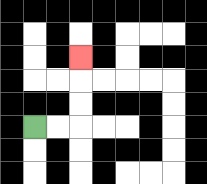{'start': '[1, 5]', 'end': '[3, 2]', 'path_directions': 'R,R,U,U,U', 'path_coordinates': '[[1, 5], [2, 5], [3, 5], [3, 4], [3, 3], [3, 2]]'}